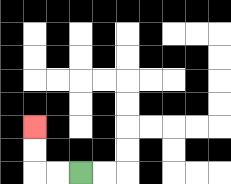{'start': '[3, 7]', 'end': '[1, 5]', 'path_directions': 'L,L,U,U', 'path_coordinates': '[[3, 7], [2, 7], [1, 7], [1, 6], [1, 5]]'}